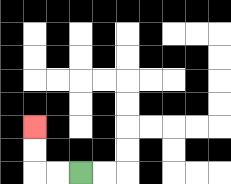{'start': '[3, 7]', 'end': '[1, 5]', 'path_directions': 'L,L,U,U', 'path_coordinates': '[[3, 7], [2, 7], [1, 7], [1, 6], [1, 5]]'}